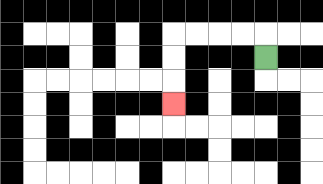{'start': '[11, 2]', 'end': '[7, 4]', 'path_directions': 'U,L,L,L,L,D,D,D', 'path_coordinates': '[[11, 2], [11, 1], [10, 1], [9, 1], [8, 1], [7, 1], [7, 2], [7, 3], [7, 4]]'}